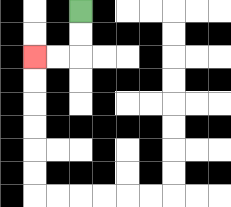{'start': '[3, 0]', 'end': '[1, 2]', 'path_directions': 'D,D,L,L', 'path_coordinates': '[[3, 0], [3, 1], [3, 2], [2, 2], [1, 2]]'}